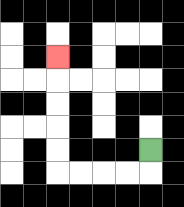{'start': '[6, 6]', 'end': '[2, 2]', 'path_directions': 'D,L,L,L,L,U,U,U,U,U', 'path_coordinates': '[[6, 6], [6, 7], [5, 7], [4, 7], [3, 7], [2, 7], [2, 6], [2, 5], [2, 4], [2, 3], [2, 2]]'}